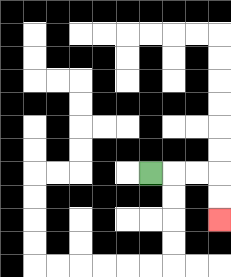{'start': '[6, 7]', 'end': '[9, 9]', 'path_directions': 'R,R,R,D,D', 'path_coordinates': '[[6, 7], [7, 7], [8, 7], [9, 7], [9, 8], [9, 9]]'}